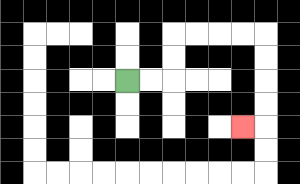{'start': '[5, 3]', 'end': '[10, 5]', 'path_directions': 'R,R,U,U,R,R,R,R,D,D,D,D,L', 'path_coordinates': '[[5, 3], [6, 3], [7, 3], [7, 2], [7, 1], [8, 1], [9, 1], [10, 1], [11, 1], [11, 2], [11, 3], [11, 4], [11, 5], [10, 5]]'}